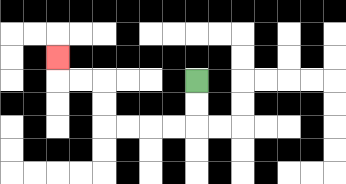{'start': '[8, 3]', 'end': '[2, 2]', 'path_directions': 'D,D,L,L,L,L,U,U,L,L,U', 'path_coordinates': '[[8, 3], [8, 4], [8, 5], [7, 5], [6, 5], [5, 5], [4, 5], [4, 4], [4, 3], [3, 3], [2, 3], [2, 2]]'}